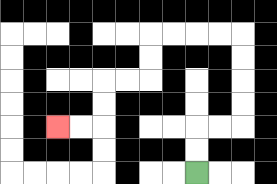{'start': '[8, 7]', 'end': '[2, 5]', 'path_directions': 'U,U,R,R,U,U,U,U,L,L,L,L,D,D,L,L,D,D,L,L', 'path_coordinates': '[[8, 7], [8, 6], [8, 5], [9, 5], [10, 5], [10, 4], [10, 3], [10, 2], [10, 1], [9, 1], [8, 1], [7, 1], [6, 1], [6, 2], [6, 3], [5, 3], [4, 3], [4, 4], [4, 5], [3, 5], [2, 5]]'}